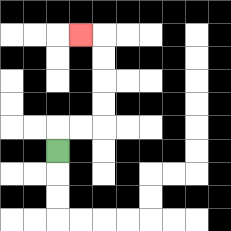{'start': '[2, 6]', 'end': '[3, 1]', 'path_directions': 'U,R,R,U,U,U,U,L', 'path_coordinates': '[[2, 6], [2, 5], [3, 5], [4, 5], [4, 4], [4, 3], [4, 2], [4, 1], [3, 1]]'}